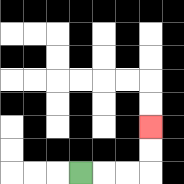{'start': '[3, 7]', 'end': '[6, 5]', 'path_directions': 'R,R,R,U,U', 'path_coordinates': '[[3, 7], [4, 7], [5, 7], [6, 7], [6, 6], [6, 5]]'}